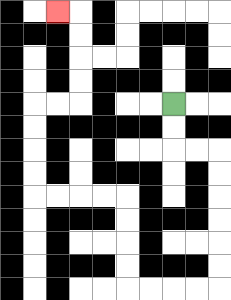{'start': '[7, 4]', 'end': '[2, 0]', 'path_directions': 'D,D,R,R,D,D,D,D,D,D,L,L,L,L,U,U,U,U,L,L,L,L,U,U,U,U,R,R,U,U,U,U,L', 'path_coordinates': '[[7, 4], [7, 5], [7, 6], [8, 6], [9, 6], [9, 7], [9, 8], [9, 9], [9, 10], [9, 11], [9, 12], [8, 12], [7, 12], [6, 12], [5, 12], [5, 11], [5, 10], [5, 9], [5, 8], [4, 8], [3, 8], [2, 8], [1, 8], [1, 7], [1, 6], [1, 5], [1, 4], [2, 4], [3, 4], [3, 3], [3, 2], [3, 1], [3, 0], [2, 0]]'}